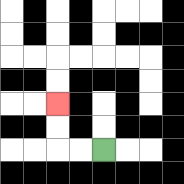{'start': '[4, 6]', 'end': '[2, 4]', 'path_directions': 'L,L,U,U', 'path_coordinates': '[[4, 6], [3, 6], [2, 6], [2, 5], [2, 4]]'}